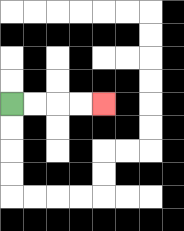{'start': '[0, 4]', 'end': '[4, 4]', 'path_directions': 'R,R,R,R', 'path_coordinates': '[[0, 4], [1, 4], [2, 4], [3, 4], [4, 4]]'}